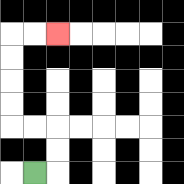{'start': '[1, 7]', 'end': '[2, 1]', 'path_directions': 'R,U,U,L,L,U,U,U,U,R,R', 'path_coordinates': '[[1, 7], [2, 7], [2, 6], [2, 5], [1, 5], [0, 5], [0, 4], [0, 3], [0, 2], [0, 1], [1, 1], [2, 1]]'}